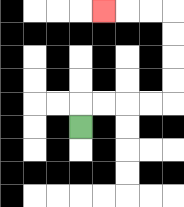{'start': '[3, 5]', 'end': '[4, 0]', 'path_directions': 'U,R,R,R,R,U,U,U,U,L,L,L', 'path_coordinates': '[[3, 5], [3, 4], [4, 4], [5, 4], [6, 4], [7, 4], [7, 3], [7, 2], [7, 1], [7, 0], [6, 0], [5, 0], [4, 0]]'}